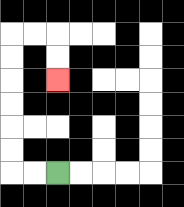{'start': '[2, 7]', 'end': '[2, 3]', 'path_directions': 'L,L,U,U,U,U,U,U,R,R,D,D', 'path_coordinates': '[[2, 7], [1, 7], [0, 7], [0, 6], [0, 5], [0, 4], [0, 3], [0, 2], [0, 1], [1, 1], [2, 1], [2, 2], [2, 3]]'}